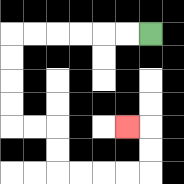{'start': '[6, 1]', 'end': '[5, 5]', 'path_directions': 'L,L,L,L,L,L,D,D,D,D,R,R,D,D,R,R,R,R,U,U,L', 'path_coordinates': '[[6, 1], [5, 1], [4, 1], [3, 1], [2, 1], [1, 1], [0, 1], [0, 2], [0, 3], [0, 4], [0, 5], [1, 5], [2, 5], [2, 6], [2, 7], [3, 7], [4, 7], [5, 7], [6, 7], [6, 6], [6, 5], [5, 5]]'}